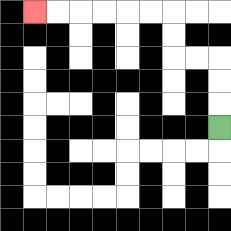{'start': '[9, 5]', 'end': '[1, 0]', 'path_directions': 'U,U,U,L,L,U,U,L,L,L,L,L,L', 'path_coordinates': '[[9, 5], [9, 4], [9, 3], [9, 2], [8, 2], [7, 2], [7, 1], [7, 0], [6, 0], [5, 0], [4, 0], [3, 0], [2, 0], [1, 0]]'}